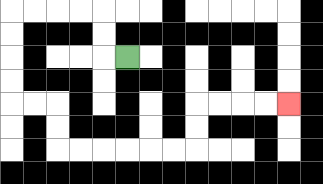{'start': '[5, 2]', 'end': '[12, 4]', 'path_directions': 'L,U,U,L,L,L,L,D,D,D,D,R,R,D,D,R,R,R,R,R,R,U,U,R,R,R,R', 'path_coordinates': '[[5, 2], [4, 2], [4, 1], [4, 0], [3, 0], [2, 0], [1, 0], [0, 0], [0, 1], [0, 2], [0, 3], [0, 4], [1, 4], [2, 4], [2, 5], [2, 6], [3, 6], [4, 6], [5, 6], [6, 6], [7, 6], [8, 6], [8, 5], [8, 4], [9, 4], [10, 4], [11, 4], [12, 4]]'}